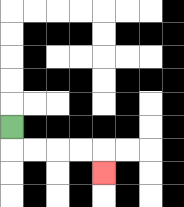{'start': '[0, 5]', 'end': '[4, 7]', 'path_directions': 'D,R,R,R,R,D', 'path_coordinates': '[[0, 5], [0, 6], [1, 6], [2, 6], [3, 6], [4, 6], [4, 7]]'}